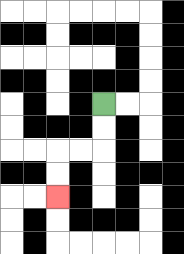{'start': '[4, 4]', 'end': '[2, 8]', 'path_directions': 'D,D,L,L,D,D', 'path_coordinates': '[[4, 4], [4, 5], [4, 6], [3, 6], [2, 6], [2, 7], [2, 8]]'}